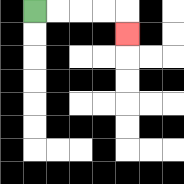{'start': '[1, 0]', 'end': '[5, 1]', 'path_directions': 'R,R,R,R,D', 'path_coordinates': '[[1, 0], [2, 0], [3, 0], [4, 0], [5, 0], [5, 1]]'}